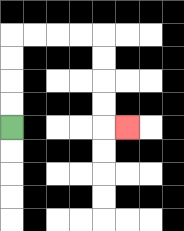{'start': '[0, 5]', 'end': '[5, 5]', 'path_directions': 'U,U,U,U,R,R,R,R,D,D,D,D,R', 'path_coordinates': '[[0, 5], [0, 4], [0, 3], [0, 2], [0, 1], [1, 1], [2, 1], [3, 1], [4, 1], [4, 2], [4, 3], [4, 4], [4, 5], [5, 5]]'}